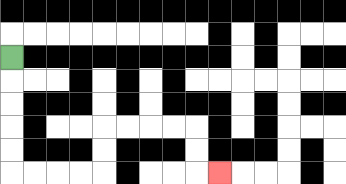{'start': '[0, 2]', 'end': '[9, 7]', 'path_directions': 'D,D,D,D,D,R,R,R,R,U,U,R,R,R,R,D,D,R', 'path_coordinates': '[[0, 2], [0, 3], [0, 4], [0, 5], [0, 6], [0, 7], [1, 7], [2, 7], [3, 7], [4, 7], [4, 6], [4, 5], [5, 5], [6, 5], [7, 5], [8, 5], [8, 6], [8, 7], [9, 7]]'}